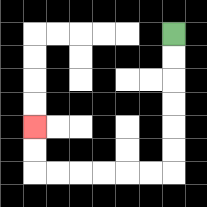{'start': '[7, 1]', 'end': '[1, 5]', 'path_directions': 'D,D,D,D,D,D,L,L,L,L,L,L,U,U', 'path_coordinates': '[[7, 1], [7, 2], [7, 3], [7, 4], [7, 5], [7, 6], [7, 7], [6, 7], [5, 7], [4, 7], [3, 7], [2, 7], [1, 7], [1, 6], [1, 5]]'}